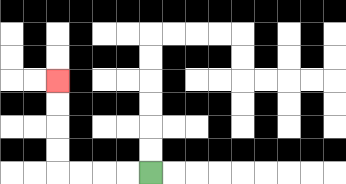{'start': '[6, 7]', 'end': '[2, 3]', 'path_directions': 'L,L,L,L,U,U,U,U', 'path_coordinates': '[[6, 7], [5, 7], [4, 7], [3, 7], [2, 7], [2, 6], [2, 5], [2, 4], [2, 3]]'}